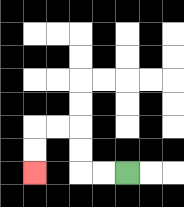{'start': '[5, 7]', 'end': '[1, 7]', 'path_directions': 'L,L,U,U,L,L,D,D', 'path_coordinates': '[[5, 7], [4, 7], [3, 7], [3, 6], [3, 5], [2, 5], [1, 5], [1, 6], [1, 7]]'}